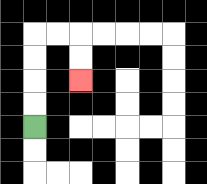{'start': '[1, 5]', 'end': '[3, 3]', 'path_directions': 'U,U,U,U,R,R,D,D', 'path_coordinates': '[[1, 5], [1, 4], [1, 3], [1, 2], [1, 1], [2, 1], [3, 1], [3, 2], [3, 3]]'}